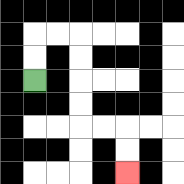{'start': '[1, 3]', 'end': '[5, 7]', 'path_directions': 'U,U,R,R,D,D,D,D,R,R,D,D', 'path_coordinates': '[[1, 3], [1, 2], [1, 1], [2, 1], [3, 1], [3, 2], [3, 3], [3, 4], [3, 5], [4, 5], [5, 5], [5, 6], [5, 7]]'}